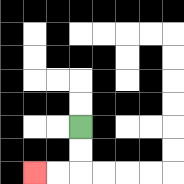{'start': '[3, 5]', 'end': '[1, 7]', 'path_directions': 'D,D,L,L', 'path_coordinates': '[[3, 5], [3, 6], [3, 7], [2, 7], [1, 7]]'}